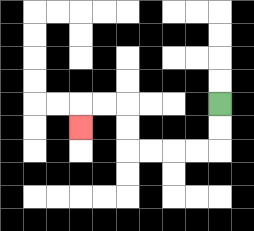{'start': '[9, 4]', 'end': '[3, 5]', 'path_directions': 'D,D,L,L,L,L,U,U,L,L,D', 'path_coordinates': '[[9, 4], [9, 5], [9, 6], [8, 6], [7, 6], [6, 6], [5, 6], [5, 5], [5, 4], [4, 4], [3, 4], [3, 5]]'}